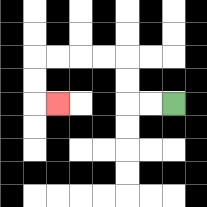{'start': '[7, 4]', 'end': '[2, 4]', 'path_directions': 'L,L,U,U,L,L,L,L,D,D,R', 'path_coordinates': '[[7, 4], [6, 4], [5, 4], [5, 3], [5, 2], [4, 2], [3, 2], [2, 2], [1, 2], [1, 3], [1, 4], [2, 4]]'}